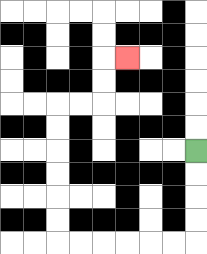{'start': '[8, 6]', 'end': '[5, 2]', 'path_directions': 'D,D,D,D,L,L,L,L,L,L,U,U,U,U,U,U,R,R,U,U,R', 'path_coordinates': '[[8, 6], [8, 7], [8, 8], [8, 9], [8, 10], [7, 10], [6, 10], [5, 10], [4, 10], [3, 10], [2, 10], [2, 9], [2, 8], [2, 7], [2, 6], [2, 5], [2, 4], [3, 4], [4, 4], [4, 3], [4, 2], [5, 2]]'}